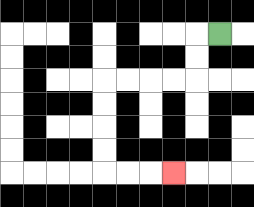{'start': '[9, 1]', 'end': '[7, 7]', 'path_directions': 'L,D,D,L,L,L,L,D,D,D,D,R,R,R', 'path_coordinates': '[[9, 1], [8, 1], [8, 2], [8, 3], [7, 3], [6, 3], [5, 3], [4, 3], [4, 4], [4, 5], [4, 6], [4, 7], [5, 7], [6, 7], [7, 7]]'}